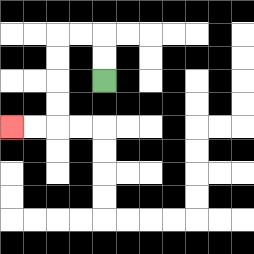{'start': '[4, 3]', 'end': '[0, 5]', 'path_directions': 'U,U,L,L,D,D,D,D,L,L', 'path_coordinates': '[[4, 3], [4, 2], [4, 1], [3, 1], [2, 1], [2, 2], [2, 3], [2, 4], [2, 5], [1, 5], [0, 5]]'}